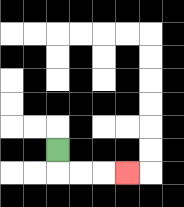{'start': '[2, 6]', 'end': '[5, 7]', 'path_directions': 'D,R,R,R', 'path_coordinates': '[[2, 6], [2, 7], [3, 7], [4, 7], [5, 7]]'}